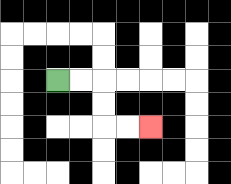{'start': '[2, 3]', 'end': '[6, 5]', 'path_directions': 'R,R,D,D,R,R', 'path_coordinates': '[[2, 3], [3, 3], [4, 3], [4, 4], [4, 5], [5, 5], [6, 5]]'}